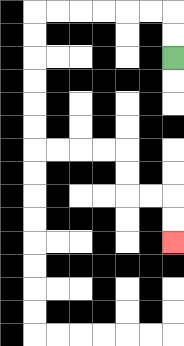{'start': '[7, 2]', 'end': '[7, 10]', 'path_directions': 'U,U,L,L,L,L,L,L,D,D,D,D,D,D,R,R,R,R,D,D,R,R,D,D', 'path_coordinates': '[[7, 2], [7, 1], [7, 0], [6, 0], [5, 0], [4, 0], [3, 0], [2, 0], [1, 0], [1, 1], [1, 2], [1, 3], [1, 4], [1, 5], [1, 6], [2, 6], [3, 6], [4, 6], [5, 6], [5, 7], [5, 8], [6, 8], [7, 8], [7, 9], [7, 10]]'}